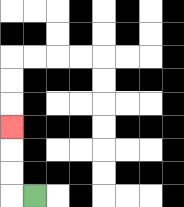{'start': '[1, 8]', 'end': '[0, 5]', 'path_directions': 'L,U,U,U', 'path_coordinates': '[[1, 8], [0, 8], [0, 7], [0, 6], [0, 5]]'}